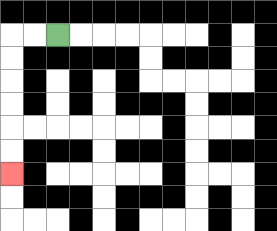{'start': '[2, 1]', 'end': '[0, 7]', 'path_directions': 'L,L,D,D,D,D,D,D', 'path_coordinates': '[[2, 1], [1, 1], [0, 1], [0, 2], [0, 3], [0, 4], [0, 5], [0, 6], [0, 7]]'}